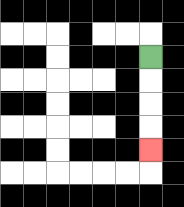{'start': '[6, 2]', 'end': '[6, 6]', 'path_directions': 'D,D,D,D', 'path_coordinates': '[[6, 2], [6, 3], [6, 4], [6, 5], [6, 6]]'}